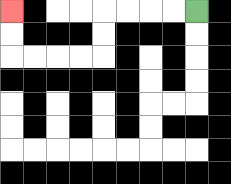{'start': '[8, 0]', 'end': '[0, 0]', 'path_directions': 'L,L,L,L,D,D,L,L,L,L,U,U', 'path_coordinates': '[[8, 0], [7, 0], [6, 0], [5, 0], [4, 0], [4, 1], [4, 2], [3, 2], [2, 2], [1, 2], [0, 2], [0, 1], [0, 0]]'}